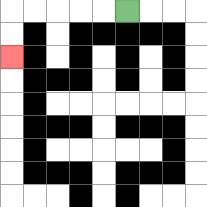{'start': '[5, 0]', 'end': '[0, 2]', 'path_directions': 'L,L,L,L,L,D,D', 'path_coordinates': '[[5, 0], [4, 0], [3, 0], [2, 0], [1, 0], [0, 0], [0, 1], [0, 2]]'}